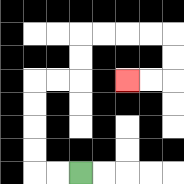{'start': '[3, 7]', 'end': '[5, 3]', 'path_directions': 'L,L,U,U,U,U,R,R,U,U,R,R,R,R,D,D,L,L', 'path_coordinates': '[[3, 7], [2, 7], [1, 7], [1, 6], [1, 5], [1, 4], [1, 3], [2, 3], [3, 3], [3, 2], [3, 1], [4, 1], [5, 1], [6, 1], [7, 1], [7, 2], [7, 3], [6, 3], [5, 3]]'}